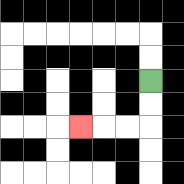{'start': '[6, 3]', 'end': '[3, 5]', 'path_directions': 'D,D,L,L,L', 'path_coordinates': '[[6, 3], [6, 4], [6, 5], [5, 5], [4, 5], [3, 5]]'}